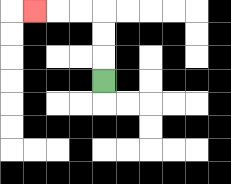{'start': '[4, 3]', 'end': '[1, 0]', 'path_directions': 'U,U,U,L,L,L', 'path_coordinates': '[[4, 3], [4, 2], [4, 1], [4, 0], [3, 0], [2, 0], [1, 0]]'}